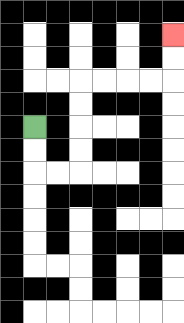{'start': '[1, 5]', 'end': '[7, 1]', 'path_directions': 'D,D,R,R,U,U,U,U,R,R,R,R,U,U', 'path_coordinates': '[[1, 5], [1, 6], [1, 7], [2, 7], [3, 7], [3, 6], [3, 5], [3, 4], [3, 3], [4, 3], [5, 3], [6, 3], [7, 3], [7, 2], [7, 1]]'}